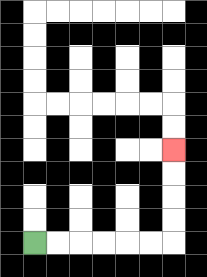{'start': '[1, 10]', 'end': '[7, 6]', 'path_directions': 'R,R,R,R,R,R,U,U,U,U', 'path_coordinates': '[[1, 10], [2, 10], [3, 10], [4, 10], [5, 10], [6, 10], [7, 10], [7, 9], [7, 8], [7, 7], [7, 6]]'}